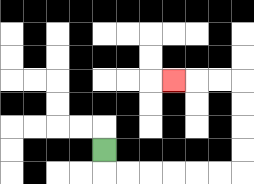{'start': '[4, 6]', 'end': '[7, 3]', 'path_directions': 'D,R,R,R,R,R,R,U,U,U,U,L,L,L', 'path_coordinates': '[[4, 6], [4, 7], [5, 7], [6, 7], [7, 7], [8, 7], [9, 7], [10, 7], [10, 6], [10, 5], [10, 4], [10, 3], [9, 3], [8, 3], [7, 3]]'}